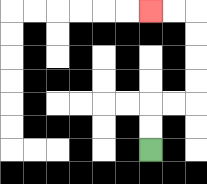{'start': '[6, 6]', 'end': '[6, 0]', 'path_directions': 'U,U,R,R,U,U,U,U,L,L', 'path_coordinates': '[[6, 6], [6, 5], [6, 4], [7, 4], [8, 4], [8, 3], [8, 2], [8, 1], [8, 0], [7, 0], [6, 0]]'}